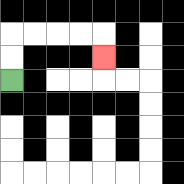{'start': '[0, 3]', 'end': '[4, 2]', 'path_directions': 'U,U,R,R,R,R,D', 'path_coordinates': '[[0, 3], [0, 2], [0, 1], [1, 1], [2, 1], [3, 1], [4, 1], [4, 2]]'}